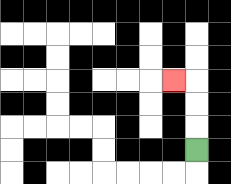{'start': '[8, 6]', 'end': '[7, 3]', 'path_directions': 'U,U,U,L', 'path_coordinates': '[[8, 6], [8, 5], [8, 4], [8, 3], [7, 3]]'}